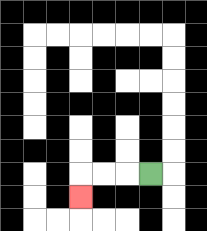{'start': '[6, 7]', 'end': '[3, 8]', 'path_directions': 'L,L,L,D', 'path_coordinates': '[[6, 7], [5, 7], [4, 7], [3, 7], [3, 8]]'}